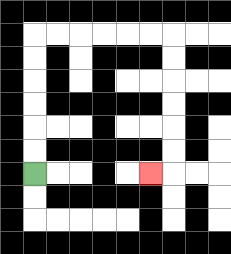{'start': '[1, 7]', 'end': '[6, 7]', 'path_directions': 'U,U,U,U,U,U,R,R,R,R,R,R,D,D,D,D,D,D,L', 'path_coordinates': '[[1, 7], [1, 6], [1, 5], [1, 4], [1, 3], [1, 2], [1, 1], [2, 1], [3, 1], [4, 1], [5, 1], [6, 1], [7, 1], [7, 2], [7, 3], [7, 4], [7, 5], [7, 6], [7, 7], [6, 7]]'}